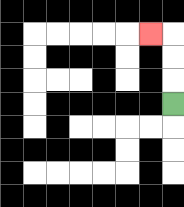{'start': '[7, 4]', 'end': '[6, 1]', 'path_directions': 'U,U,U,L', 'path_coordinates': '[[7, 4], [7, 3], [7, 2], [7, 1], [6, 1]]'}